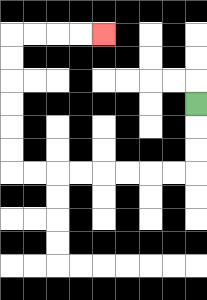{'start': '[8, 4]', 'end': '[4, 1]', 'path_directions': 'D,D,D,L,L,L,L,L,L,L,L,U,U,U,U,U,U,R,R,R,R', 'path_coordinates': '[[8, 4], [8, 5], [8, 6], [8, 7], [7, 7], [6, 7], [5, 7], [4, 7], [3, 7], [2, 7], [1, 7], [0, 7], [0, 6], [0, 5], [0, 4], [0, 3], [0, 2], [0, 1], [1, 1], [2, 1], [3, 1], [4, 1]]'}